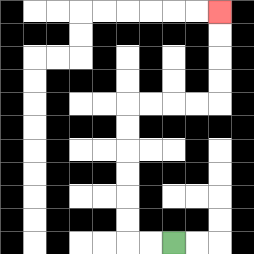{'start': '[7, 10]', 'end': '[9, 0]', 'path_directions': 'L,L,U,U,U,U,U,U,R,R,R,R,U,U,U,U', 'path_coordinates': '[[7, 10], [6, 10], [5, 10], [5, 9], [5, 8], [5, 7], [5, 6], [5, 5], [5, 4], [6, 4], [7, 4], [8, 4], [9, 4], [9, 3], [9, 2], [9, 1], [9, 0]]'}